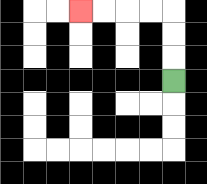{'start': '[7, 3]', 'end': '[3, 0]', 'path_directions': 'U,U,U,L,L,L,L', 'path_coordinates': '[[7, 3], [7, 2], [7, 1], [7, 0], [6, 0], [5, 0], [4, 0], [3, 0]]'}